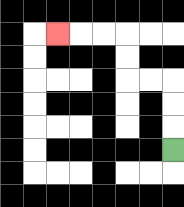{'start': '[7, 6]', 'end': '[2, 1]', 'path_directions': 'U,U,U,L,L,U,U,L,L,L', 'path_coordinates': '[[7, 6], [7, 5], [7, 4], [7, 3], [6, 3], [5, 3], [5, 2], [5, 1], [4, 1], [3, 1], [2, 1]]'}